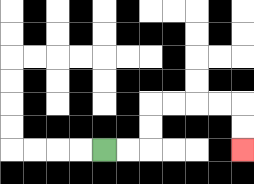{'start': '[4, 6]', 'end': '[10, 6]', 'path_directions': 'R,R,U,U,R,R,R,R,D,D', 'path_coordinates': '[[4, 6], [5, 6], [6, 6], [6, 5], [6, 4], [7, 4], [8, 4], [9, 4], [10, 4], [10, 5], [10, 6]]'}